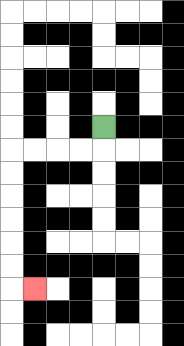{'start': '[4, 5]', 'end': '[1, 12]', 'path_directions': 'D,L,L,L,L,D,D,D,D,D,D,R', 'path_coordinates': '[[4, 5], [4, 6], [3, 6], [2, 6], [1, 6], [0, 6], [0, 7], [0, 8], [0, 9], [0, 10], [0, 11], [0, 12], [1, 12]]'}